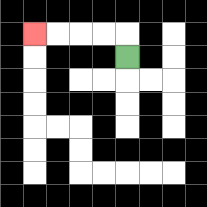{'start': '[5, 2]', 'end': '[1, 1]', 'path_directions': 'U,L,L,L,L', 'path_coordinates': '[[5, 2], [5, 1], [4, 1], [3, 1], [2, 1], [1, 1]]'}